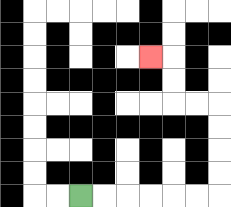{'start': '[3, 8]', 'end': '[6, 2]', 'path_directions': 'R,R,R,R,R,R,U,U,U,U,L,L,U,U,L', 'path_coordinates': '[[3, 8], [4, 8], [5, 8], [6, 8], [7, 8], [8, 8], [9, 8], [9, 7], [9, 6], [9, 5], [9, 4], [8, 4], [7, 4], [7, 3], [7, 2], [6, 2]]'}